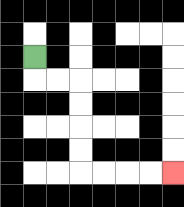{'start': '[1, 2]', 'end': '[7, 7]', 'path_directions': 'D,R,R,D,D,D,D,R,R,R,R', 'path_coordinates': '[[1, 2], [1, 3], [2, 3], [3, 3], [3, 4], [3, 5], [3, 6], [3, 7], [4, 7], [5, 7], [6, 7], [7, 7]]'}